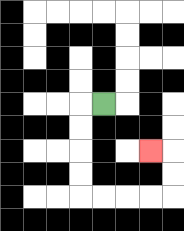{'start': '[4, 4]', 'end': '[6, 6]', 'path_directions': 'L,D,D,D,D,R,R,R,R,U,U,L', 'path_coordinates': '[[4, 4], [3, 4], [3, 5], [3, 6], [3, 7], [3, 8], [4, 8], [5, 8], [6, 8], [7, 8], [7, 7], [7, 6], [6, 6]]'}